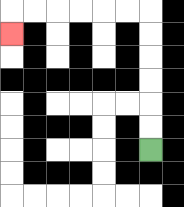{'start': '[6, 6]', 'end': '[0, 1]', 'path_directions': 'U,U,U,U,U,U,L,L,L,L,L,L,D', 'path_coordinates': '[[6, 6], [6, 5], [6, 4], [6, 3], [6, 2], [6, 1], [6, 0], [5, 0], [4, 0], [3, 0], [2, 0], [1, 0], [0, 0], [0, 1]]'}